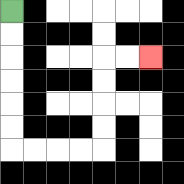{'start': '[0, 0]', 'end': '[6, 2]', 'path_directions': 'D,D,D,D,D,D,R,R,R,R,U,U,U,U,R,R', 'path_coordinates': '[[0, 0], [0, 1], [0, 2], [0, 3], [0, 4], [0, 5], [0, 6], [1, 6], [2, 6], [3, 6], [4, 6], [4, 5], [4, 4], [4, 3], [4, 2], [5, 2], [6, 2]]'}